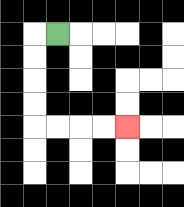{'start': '[2, 1]', 'end': '[5, 5]', 'path_directions': 'L,D,D,D,D,R,R,R,R', 'path_coordinates': '[[2, 1], [1, 1], [1, 2], [1, 3], [1, 4], [1, 5], [2, 5], [3, 5], [4, 5], [5, 5]]'}